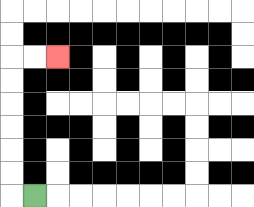{'start': '[1, 8]', 'end': '[2, 2]', 'path_directions': 'L,U,U,U,U,U,U,R,R', 'path_coordinates': '[[1, 8], [0, 8], [0, 7], [0, 6], [0, 5], [0, 4], [0, 3], [0, 2], [1, 2], [2, 2]]'}